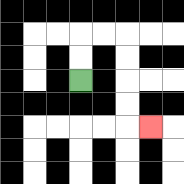{'start': '[3, 3]', 'end': '[6, 5]', 'path_directions': 'U,U,R,R,D,D,D,D,R', 'path_coordinates': '[[3, 3], [3, 2], [3, 1], [4, 1], [5, 1], [5, 2], [5, 3], [5, 4], [5, 5], [6, 5]]'}